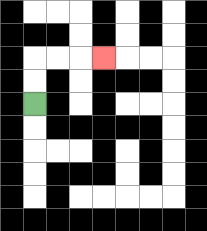{'start': '[1, 4]', 'end': '[4, 2]', 'path_directions': 'U,U,R,R,R', 'path_coordinates': '[[1, 4], [1, 3], [1, 2], [2, 2], [3, 2], [4, 2]]'}